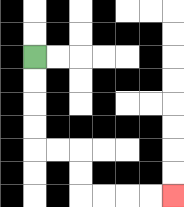{'start': '[1, 2]', 'end': '[7, 8]', 'path_directions': 'D,D,D,D,R,R,D,D,R,R,R,R', 'path_coordinates': '[[1, 2], [1, 3], [1, 4], [1, 5], [1, 6], [2, 6], [3, 6], [3, 7], [3, 8], [4, 8], [5, 8], [6, 8], [7, 8]]'}